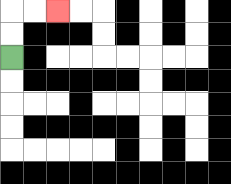{'start': '[0, 2]', 'end': '[2, 0]', 'path_directions': 'U,U,R,R', 'path_coordinates': '[[0, 2], [0, 1], [0, 0], [1, 0], [2, 0]]'}